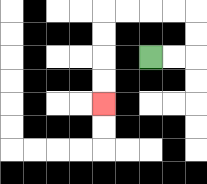{'start': '[6, 2]', 'end': '[4, 4]', 'path_directions': 'R,R,U,U,L,L,L,L,D,D,D,D', 'path_coordinates': '[[6, 2], [7, 2], [8, 2], [8, 1], [8, 0], [7, 0], [6, 0], [5, 0], [4, 0], [4, 1], [4, 2], [4, 3], [4, 4]]'}